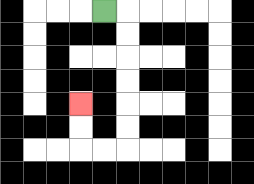{'start': '[4, 0]', 'end': '[3, 4]', 'path_directions': 'R,D,D,D,D,D,D,L,L,U,U', 'path_coordinates': '[[4, 0], [5, 0], [5, 1], [5, 2], [5, 3], [5, 4], [5, 5], [5, 6], [4, 6], [3, 6], [3, 5], [3, 4]]'}